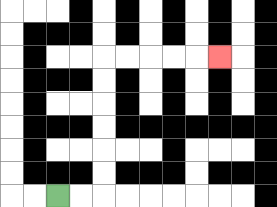{'start': '[2, 8]', 'end': '[9, 2]', 'path_directions': 'R,R,U,U,U,U,U,U,R,R,R,R,R', 'path_coordinates': '[[2, 8], [3, 8], [4, 8], [4, 7], [4, 6], [4, 5], [4, 4], [4, 3], [4, 2], [5, 2], [6, 2], [7, 2], [8, 2], [9, 2]]'}